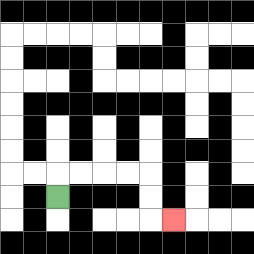{'start': '[2, 8]', 'end': '[7, 9]', 'path_directions': 'U,R,R,R,R,D,D,R', 'path_coordinates': '[[2, 8], [2, 7], [3, 7], [4, 7], [5, 7], [6, 7], [6, 8], [6, 9], [7, 9]]'}